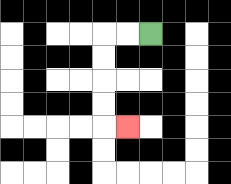{'start': '[6, 1]', 'end': '[5, 5]', 'path_directions': 'L,L,D,D,D,D,R', 'path_coordinates': '[[6, 1], [5, 1], [4, 1], [4, 2], [4, 3], [4, 4], [4, 5], [5, 5]]'}